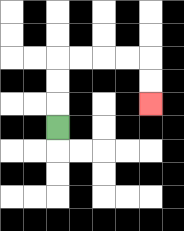{'start': '[2, 5]', 'end': '[6, 4]', 'path_directions': 'U,U,U,R,R,R,R,D,D', 'path_coordinates': '[[2, 5], [2, 4], [2, 3], [2, 2], [3, 2], [4, 2], [5, 2], [6, 2], [6, 3], [6, 4]]'}